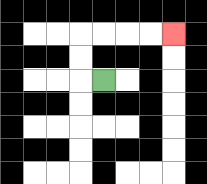{'start': '[4, 3]', 'end': '[7, 1]', 'path_directions': 'L,U,U,R,R,R,R', 'path_coordinates': '[[4, 3], [3, 3], [3, 2], [3, 1], [4, 1], [5, 1], [6, 1], [7, 1]]'}